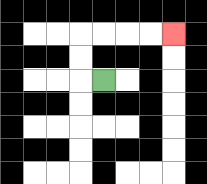{'start': '[4, 3]', 'end': '[7, 1]', 'path_directions': 'L,U,U,R,R,R,R', 'path_coordinates': '[[4, 3], [3, 3], [3, 2], [3, 1], [4, 1], [5, 1], [6, 1], [7, 1]]'}